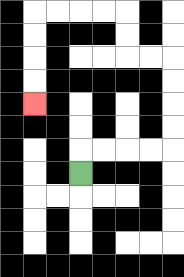{'start': '[3, 7]', 'end': '[1, 4]', 'path_directions': 'U,R,R,R,R,U,U,U,U,L,L,U,U,L,L,L,L,D,D,D,D', 'path_coordinates': '[[3, 7], [3, 6], [4, 6], [5, 6], [6, 6], [7, 6], [7, 5], [7, 4], [7, 3], [7, 2], [6, 2], [5, 2], [5, 1], [5, 0], [4, 0], [3, 0], [2, 0], [1, 0], [1, 1], [1, 2], [1, 3], [1, 4]]'}